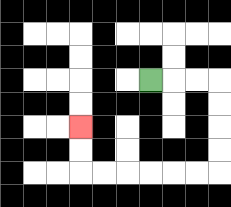{'start': '[6, 3]', 'end': '[3, 5]', 'path_directions': 'R,R,R,D,D,D,D,L,L,L,L,L,L,U,U', 'path_coordinates': '[[6, 3], [7, 3], [8, 3], [9, 3], [9, 4], [9, 5], [9, 6], [9, 7], [8, 7], [7, 7], [6, 7], [5, 7], [4, 7], [3, 7], [3, 6], [3, 5]]'}